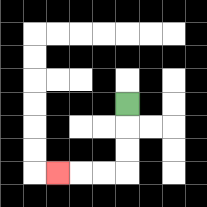{'start': '[5, 4]', 'end': '[2, 7]', 'path_directions': 'D,D,D,L,L,L', 'path_coordinates': '[[5, 4], [5, 5], [5, 6], [5, 7], [4, 7], [3, 7], [2, 7]]'}